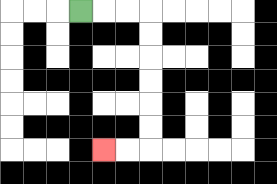{'start': '[3, 0]', 'end': '[4, 6]', 'path_directions': 'R,R,R,D,D,D,D,D,D,L,L', 'path_coordinates': '[[3, 0], [4, 0], [5, 0], [6, 0], [6, 1], [6, 2], [6, 3], [6, 4], [6, 5], [6, 6], [5, 6], [4, 6]]'}